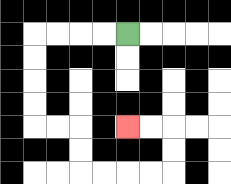{'start': '[5, 1]', 'end': '[5, 5]', 'path_directions': 'L,L,L,L,D,D,D,D,R,R,D,D,R,R,R,R,U,U,L,L', 'path_coordinates': '[[5, 1], [4, 1], [3, 1], [2, 1], [1, 1], [1, 2], [1, 3], [1, 4], [1, 5], [2, 5], [3, 5], [3, 6], [3, 7], [4, 7], [5, 7], [6, 7], [7, 7], [7, 6], [7, 5], [6, 5], [5, 5]]'}